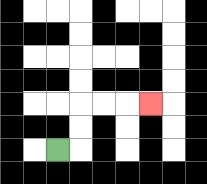{'start': '[2, 6]', 'end': '[6, 4]', 'path_directions': 'R,U,U,R,R,R', 'path_coordinates': '[[2, 6], [3, 6], [3, 5], [3, 4], [4, 4], [5, 4], [6, 4]]'}